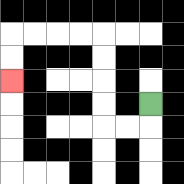{'start': '[6, 4]', 'end': '[0, 3]', 'path_directions': 'D,L,L,U,U,U,U,L,L,L,L,D,D', 'path_coordinates': '[[6, 4], [6, 5], [5, 5], [4, 5], [4, 4], [4, 3], [4, 2], [4, 1], [3, 1], [2, 1], [1, 1], [0, 1], [0, 2], [0, 3]]'}